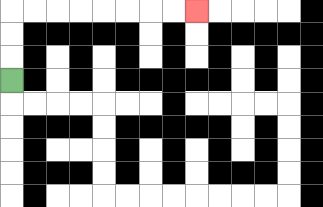{'start': '[0, 3]', 'end': '[8, 0]', 'path_directions': 'U,U,U,R,R,R,R,R,R,R,R', 'path_coordinates': '[[0, 3], [0, 2], [0, 1], [0, 0], [1, 0], [2, 0], [3, 0], [4, 0], [5, 0], [6, 0], [7, 0], [8, 0]]'}